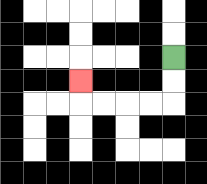{'start': '[7, 2]', 'end': '[3, 3]', 'path_directions': 'D,D,L,L,L,L,U', 'path_coordinates': '[[7, 2], [7, 3], [7, 4], [6, 4], [5, 4], [4, 4], [3, 4], [3, 3]]'}